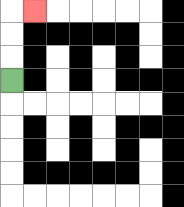{'start': '[0, 3]', 'end': '[1, 0]', 'path_directions': 'U,U,U,R', 'path_coordinates': '[[0, 3], [0, 2], [0, 1], [0, 0], [1, 0]]'}